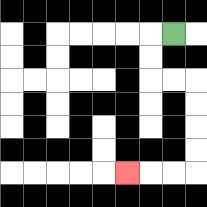{'start': '[7, 1]', 'end': '[5, 7]', 'path_directions': 'L,D,D,R,R,D,D,D,D,L,L,L', 'path_coordinates': '[[7, 1], [6, 1], [6, 2], [6, 3], [7, 3], [8, 3], [8, 4], [8, 5], [8, 6], [8, 7], [7, 7], [6, 7], [5, 7]]'}